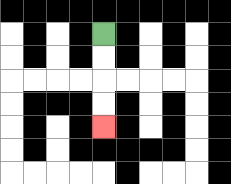{'start': '[4, 1]', 'end': '[4, 5]', 'path_directions': 'D,D,D,D', 'path_coordinates': '[[4, 1], [4, 2], [4, 3], [4, 4], [4, 5]]'}